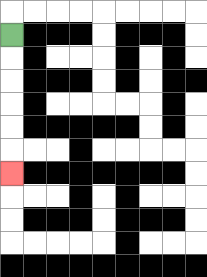{'start': '[0, 1]', 'end': '[0, 7]', 'path_directions': 'D,D,D,D,D,D', 'path_coordinates': '[[0, 1], [0, 2], [0, 3], [0, 4], [0, 5], [0, 6], [0, 7]]'}